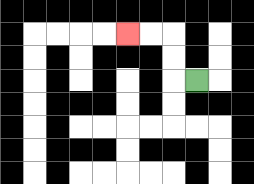{'start': '[8, 3]', 'end': '[5, 1]', 'path_directions': 'L,U,U,L,L', 'path_coordinates': '[[8, 3], [7, 3], [7, 2], [7, 1], [6, 1], [5, 1]]'}